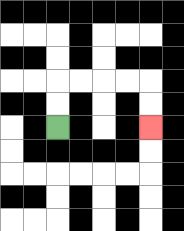{'start': '[2, 5]', 'end': '[6, 5]', 'path_directions': 'U,U,R,R,R,R,D,D', 'path_coordinates': '[[2, 5], [2, 4], [2, 3], [3, 3], [4, 3], [5, 3], [6, 3], [6, 4], [6, 5]]'}